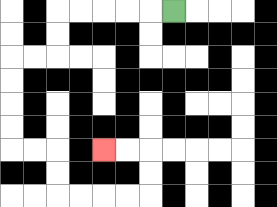{'start': '[7, 0]', 'end': '[4, 6]', 'path_directions': 'L,L,L,L,L,D,D,L,L,D,D,D,D,R,R,D,D,R,R,R,R,U,U,L,L', 'path_coordinates': '[[7, 0], [6, 0], [5, 0], [4, 0], [3, 0], [2, 0], [2, 1], [2, 2], [1, 2], [0, 2], [0, 3], [0, 4], [0, 5], [0, 6], [1, 6], [2, 6], [2, 7], [2, 8], [3, 8], [4, 8], [5, 8], [6, 8], [6, 7], [6, 6], [5, 6], [4, 6]]'}